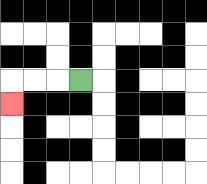{'start': '[3, 3]', 'end': '[0, 4]', 'path_directions': 'L,L,L,D', 'path_coordinates': '[[3, 3], [2, 3], [1, 3], [0, 3], [0, 4]]'}